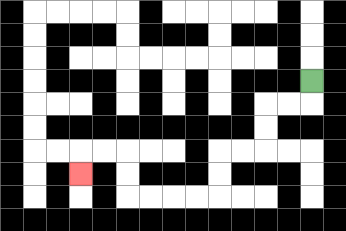{'start': '[13, 3]', 'end': '[3, 7]', 'path_directions': 'D,L,L,D,D,L,L,D,D,L,L,L,L,U,U,L,L,D', 'path_coordinates': '[[13, 3], [13, 4], [12, 4], [11, 4], [11, 5], [11, 6], [10, 6], [9, 6], [9, 7], [9, 8], [8, 8], [7, 8], [6, 8], [5, 8], [5, 7], [5, 6], [4, 6], [3, 6], [3, 7]]'}